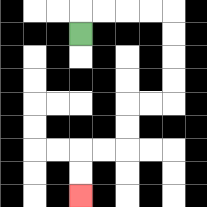{'start': '[3, 1]', 'end': '[3, 8]', 'path_directions': 'U,R,R,R,R,D,D,D,D,L,L,D,D,L,L,D,D', 'path_coordinates': '[[3, 1], [3, 0], [4, 0], [5, 0], [6, 0], [7, 0], [7, 1], [7, 2], [7, 3], [7, 4], [6, 4], [5, 4], [5, 5], [5, 6], [4, 6], [3, 6], [3, 7], [3, 8]]'}